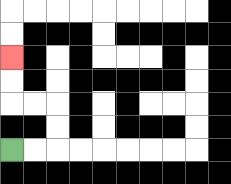{'start': '[0, 6]', 'end': '[0, 2]', 'path_directions': 'R,R,U,U,L,L,U,U', 'path_coordinates': '[[0, 6], [1, 6], [2, 6], [2, 5], [2, 4], [1, 4], [0, 4], [0, 3], [0, 2]]'}